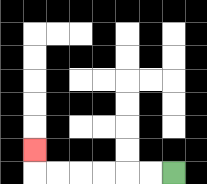{'start': '[7, 7]', 'end': '[1, 6]', 'path_directions': 'L,L,L,L,L,L,U', 'path_coordinates': '[[7, 7], [6, 7], [5, 7], [4, 7], [3, 7], [2, 7], [1, 7], [1, 6]]'}